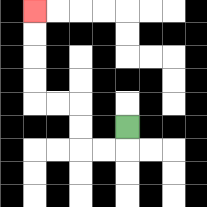{'start': '[5, 5]', 'end': '[1, 0]', 'path_directions': 'D,L,L,U,U,L,L,U,U,U,U', 'path_coordinates': '[[5, 5], [5, 6], [4, 6], [3, 6], [3, 5], [3, 4], [2, 4], [1, 4], [1, 3], [1, 2], [1, 1], [1, 0]]'}